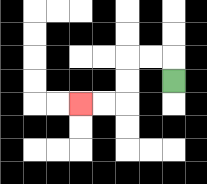{'start': '[7, 3]', 'end': '[3, 4]', 'path_directions': 'U,L,L,D,D,L,L', 'path_coordinates': '[[7, 3], [7, 2], [6, 2], [5, 2], [5, 3], [5, 4], [4, 4], [3, 4]]'}